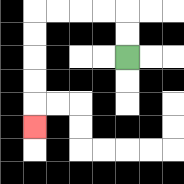{'start': '[5, 2]', 'end': '[1, 5]', 'path_directions': 'U,U,L,L,L,L,D,D,D,D,D', 'path_coordinates': '[[5, 2], [5, 1], [5, 0], [4, 0], [3, 0], [2, 0], [1, 0], [1, 1], [1, 2], [1, 3], [1, 4], [1, 5]]'}